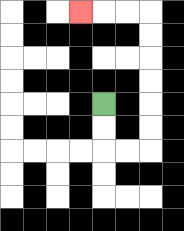{'start': '[4, 4]', 'end': '[3, 0]', 'path_directions': 'D,D,R,R,U,U,U,U,U,U,L,L,L', 'path_coordinates': '[[4, 4], [4, 5], [4, 6], [5, 6], [6, 6], [6, 5], [6, 4], [6, 3], [6, 2], [6, 1], [6, 0], [5, 0], [4, 0], [3, 0]]'}